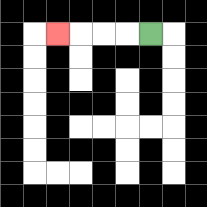{'start': '[6, 1]', 'end': '[2, 1]', 'path_directions': 'L,L,L,L', 'path_coordinates': '[[6, 1], [5, 1], [4, 1], [3, 1], [2, 1]]'}